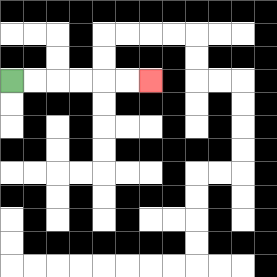{'start': '[0, 3]', 'end': '[6, 3]', 'path_directions': 'R,R,R,R,R,R', 'path_coordinates': '[[0, 3], [1, 3], [2, 3], [3, 3], [4, 3], [5, 3], [6, 3]]'}